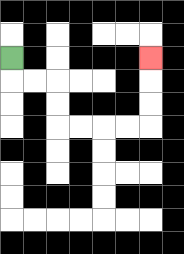{'start': '[0, 2]', 'end': '[6, 2]', 'path_directions': 'D,R,R,D,D,R,R,R,R,U,U,U', 'path_coordinates': '[[0, 2], [0, 3], [1, 3], [2, 3], [2, 4], [2, 5], [3, 5], [4, 5], [5, 5], [6, 5], [6, 4], [6, 3], [6, 2]]'}